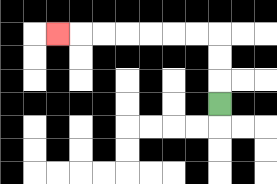{'start': '[9, 4]', 'end': '[2, 1]', 'path_directions': 'U,U,U,L,L,L,L,L,L,L', 'path_coordinates': '[[9, 4], [9, 3], [9, 2], [9, 1], [8, 1], [7, 1], [6, 1], [5, 1], [4, 1], [3, 1], [2, 1]]'}